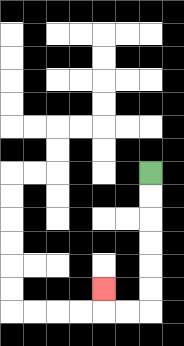{'start': '[6, 7]', 'end': '[4, 12]', 'path_directions': 'D,D,D,D,D,D,L,L,U', 'path_coordinates': '[[6, 7], [6, 8], [6, 9], [6, 10], [6, 11], [6, 12], [6, 13], [5, 13], [4, 13], [4, 12]]'}